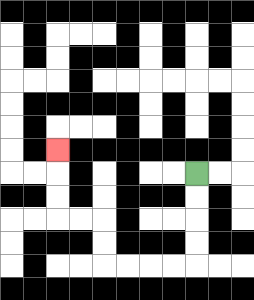{'start': '[8, 7]', 'end': '[2, 6]', 'path_directions': 'D,D,D,D,L,L,L,L,U,U,L,L,U,U,U', 'path_coordinates': '[[8, 7], [8, 8], [8, 9], [8, 10], [8, 11], [7, 11], [6, 11], [5, 11], [4, 11], [4, 10], [4, 9], [3, 9], [2, 9], [2, 8], [2, 7], [2, 6]]'}